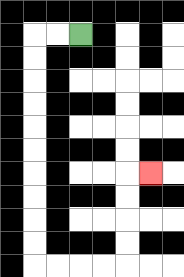{'start': '[3, 1]', 'end': '[6, 7]', 'path_directions': 'L,L,D,D,D,D,D,D,D,D,D,D,R,R,R,R,U,U,U,U,R', 'path_coordinates': '[[3, 1], [2, 1], [1, 1], [1, 2], [1, 3], [1, 4], [1, 5], [1, 6], [1, 7], [1, 8], [1, 9], [1, 10], [1, 11], [2, 11], [3, 11], [4, 11], [5, 11], [5, 10], [5, 9], [5, 8], [5, 7], [6, 7]]'}